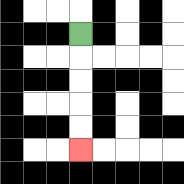{'start': '[3, 1]', 'end': '[3, 6]', 'path_directions': 'D,D,D,D,D', 'path_coordinates': '[[3, 1], [3, 2], [3, 3], [3, 4], [3, 5], [3, 6]]'}